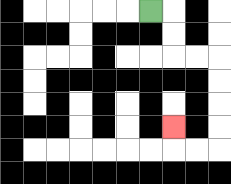{'start': '[6, 0]', 'end': '[7, 5]', 'path_directions': 'R,D,D,R,R,D,D,D,D,L,L,U', 'path_coordinates': '[[6, 0], [7, 0], [7, 1], [7, 2], [8, 2], [9, 2], [9, 3], [9, 4], [9, 5], [9, 6], [8, 6], [7, 6], [7, 5]]'}